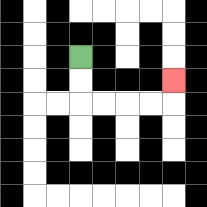{'start': '[3, 2]', 'end': '[7, 3]', 'path_directions': 'D,D,R,R,R,R,U', 'path_coordinates': '[[3, 2], [3, 3], [3, 4], [4, 4], [5, 4], [6, 4], [7, 4], [7, 3]]'}